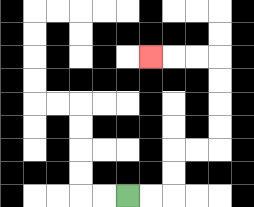{'start': '[5, 8]', 'end': '[6, 2]', 'path_directions': 'R,R,U,U,R,R,U,U,U,U,L,L,L', 'path_coordinates': '[[5, 8], [6, 8], [7, 8], [7, 7], [7, 6], [8, 6], [9, 6], [9, 5], [9, 4], [9, 3], [9, 2], [8, 2], [7, 2], [6, 2]]'}